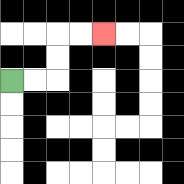{'start': '[0, 3]', 'end': '[4, 1]', 'path_directions': 'R,R,U,U,R,R', 'path_coordinates': '[[0, 3], [1, 3], [2, 3], [2, 2], [2, 1], [3, 1], [4, 1]]'}